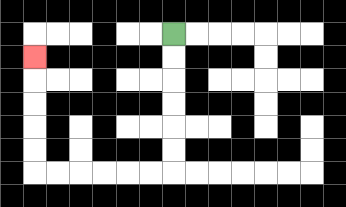{'start': '[7, 1]', 'end': '[1, 2]', 'path_directions': 'D,D,D,D,D,D,L,L,L,L,L,L,U,U,U,U,U', 'path_coordinates': '[[7, 1], [7, 2], [7, 3], [7, 4], [7, 5], [7, 6], [7, 7], [6, 7], [5, 7], [4, 7], [3, 7], [2, 7], [1, 7], [1, 6], [1, 5], [1, 4], [1, 3], [1, 2]]'}